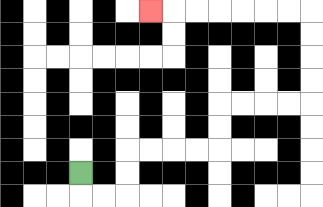{'start': '[3, 7]', 'end': '[6, 0]', 'path_directions': 'D,R,R,U,U,R,R,R,R,U,U,R,R,R,R,U,U,U,U,L,L,L,L,L,L,L', 'path_coordinates': '[[3, 7], [3, 8], [4, 8], [5, 8], [5, 7], [5, 6], [6, 6], [7, 6], [8, 6], [9, 6], [9, 5], [9, 4], [10, 4], [11, 4], [12, 4], [13, 4], [13, 3], [13, 2], [13, 1], [13, 0], [12, 0], [11, 0], [10, 0], [9, 0], [8, 0], [7, 0], [6, 0]]'}